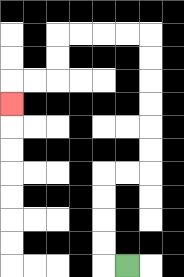{'start': '[5, 11]', 'end': '[0, 4]', 'path_directions': 'L,U,U,U,U,R,R,U,U,U,U,U,U,L,L,L,L,D,D,L,L,D', 'path_coordinates': '[[5, 11], [4, 11], [4, 10], [4, 9], [4, 8], [4, 7], [5, 7], [6, 7], [6, 6], [6, 5], [6, 4], [6, 3], [6, 2], [6, 1], [5, 1], [4, 1], [3, 1], [2, 1], [2, 2], [2, 3], [1, 3], [0, 3], [0, 4]]'}